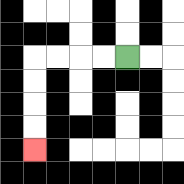{'start': '[5, 2]', 'end': '[1, 6]', 'path_directions': 'L,L,L,L,D,D,D,D', 'path_coordinates': '[[5, 2], [4, 2], [3, 2], [2, 2], [1, 2], [1, 3], [1, 4], [1, 5], [1, 6]]'}